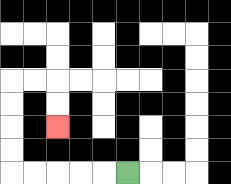{'start': '[5, 7]', 'end': '[2, 5]', 'path_directions': 'L,L,L,L,L,U,U,U,U,R,R,D,D', 'path_coordinates': '[[5, 7], [4, 7], [3, 7], [2, 7], [1, 7], [0, 7], [0, 6], [0, 5], [0, 4], [0, 3], [1, 3], [2, 3], [2, 4], [2, 5]]'}